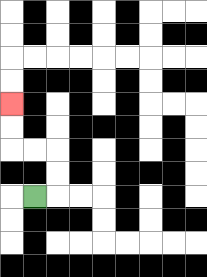{'start': '[1, 8]', 'end': '[0, 4]', 'path_directions': 'R,U,U,L,L,U,U', 'path_coordinates': '[[1, 8], [2, 8], [2, 7], [2, 6], [1, 6], [0, 6], [0, 5], [0, 4]]'}